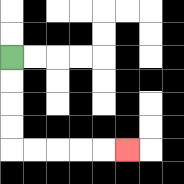{'start': '[0, 2]', 'end': '[5, 6]', 'path_directions': 'D,D,D,D,R,R,R,R,R', 'path_coordinates': '[[0, 2], [0, 3], [0, 4], [0, 5], [0, 6], [1, 6], [2, 6], [3, 6], [4, 6], [5, 6]]'}